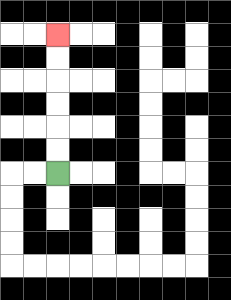{'start': '[2, 7]', 'end': '[2, 1]', 'path_directions': 'U,U,U,U,U,U', 'path_coordinates': '[[2, 7], [2, 6], [2, 5], [2, 4], [2, 3], [2, 2], [2, 1]]'}